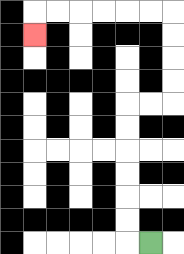{'start': '[6, 10]', 'end': '[1, 1]', 'path_directions': 'L,U,U,U,U,U,U,R,R,U,U,U,U,L,L,L,L,L,L,D', 'path_coordinates': '[[6, 10], [5, 10], [5, 9], [5, 8], [5, 7], [5, 6], [5, 5], [5, 4], [6, 4], [7, 4], [7, 3], [7, 2], [7, 1], [7, 0], [6, 0], [5, 0], [4, 0], [3, 0], [2, 0], [1, 0], [1, 1]]'}